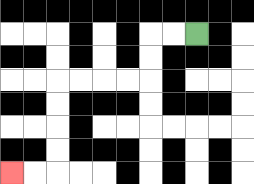{'start': '[8, 1]', 'end': '[0, 7]', 'path_directions': 'L,L,D,D,L,L,L,L,D,D,D,D,L,L', 'path_coordinates': '[[8, 1], [7, 1], [6, 1], [6, 2], [6, 3], [5, 3], [4, 3], [3, 3], [2, 3], [2, 4], [2, 5], [2, 6], [2, 7], [1, 7], [0, 7]]'}